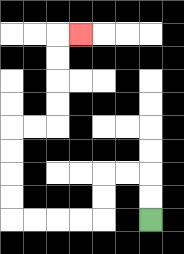{'start': '[6, 9]', 'end': '[3, 1]', 'path_directions': 'U,U,L,L,D,D,L,L,L,L,U,U,U,U,R,R,U,U,U,U,R', 'path_coordinates': '[[6, 9], [6, 8], [6, 7], [5, 7], [4, 7], [4, 8], [4, 9], [3, 9], [2, 9], [1, 9], [0, 9], [0, 8], [0, 7], [0, 6], [0, 5], [1, 5], [2, 5], [2, 4], [2, 3], [2, 2], [2, 1], [3, 1]]'}